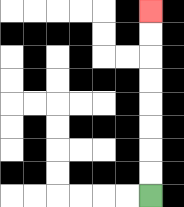{'start': '[6, 8]', 'end': '[6, 0]', 'path_directions': 'U,U,U,U,U,U,U,U', 'path_coordinates': '[[6, 8], [6, 7], [6, 6], [6, 5], [6, 4], [6, 3], [6, 2], [6, 1], [6, 0]]'}